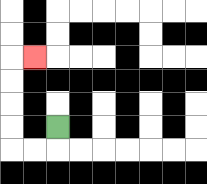{'start': '[2, 5]', 'end': '[1, 2]', 'path_directions': 'D,L,L,U,U,U,U,R', 'path_coordinates': '[[2, 5], [2, 6], [1, 6], [0, 6], [0, 5], [0, 4], [0, 3], [0, 2], [1, 2]]'}